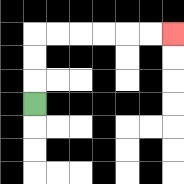{'start': '[1, 4]', 'end': '[7, 1]', 'path_directions': 'U,U,U,R,R,R,R,R,R', 'path_coordinates': '[[1, 4], [1, 3], [1, 2], [1, 1], [2, 1], [3, 1], [4, 1], [5, 1], [6, 1], [7, 1]]'}